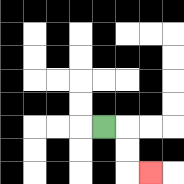{'start': '[4, 5]', 'end': '[6, 7]', 'path_directions': 'R,D,D,R', 'path_coordinates': '[[4, 5], [5, 5], [5, 6], [5, 7], [6, 7]]'}